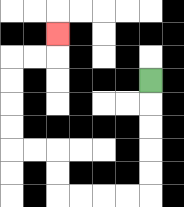{'start': '[6, 3]', 'end': '[2, 1]', 'path_directions': 'D,D,D,D,D,L,L,L,L,U,U,L,L,U,U,U,U,R,R,U', 'path_coordinates': '[[6, 3], [6, 4], [6, 5], [6, 6], [6, 7], [6, 8], [5, 8], [4, 8], [3, 8], [2, 8], [2, 7], [2, 6], [1, 6], [0, 6], [0, 5], [0, 4], [0, 3], [0, 2], [1, 2], [2, 2], [2, 1]]'}